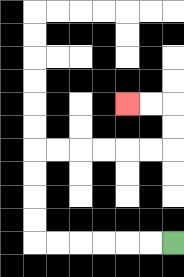{'start': '[7, 10]', 'end': '[5, 4]', 'path_directions': 'L,L,L,L,L,L,U,U,U,U,R,R,R,R,R,R,U,U,L,L', 'path_coordinates': '[[7, 10], [6, 10], [5, 10], [4, 10], [3, 10], [2, 10], [1, 10], [1, 9], [1, 8], [1, 7], [1, 6], [2, 6], [3, 6], [4, 6], [5, 6], [6, 6], [7, 6], [7, 5], [7, 4], [6, 4], [5, 4]]'}